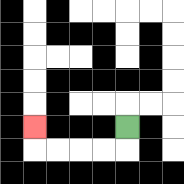{'start': '[5, 5]', 'end': '[1, 5]', 'path_directions': 'D,L,L,L,L,U', 'path_coordinates': '[[5, 5], [5, 6], [4, 6], [3, 6], [2, 6], [1, 6], [1, 5]]'}